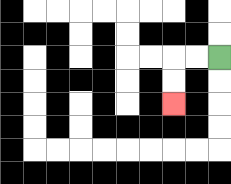{'start': '[9, 2]', 'end': '[7, 4]', 'path_directions': 'L,L,D,D', 'path_coordinates': '[[9, 2], [8, 2], [7, 2], [7, 3], [7, 4]]'}